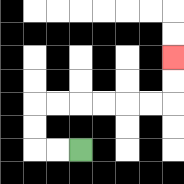{'start': '[3, 6]', 'end': '[7, 2]', 'path_directions': 'L,L,U,U,R,R,R,R,R,R,U,U', 'path_coordinates': '[[3, 6], [2, 6], [1, 6], [1, 5], [1, 4], [2, 4], [3, 4], [4, 4], [5, 4], [6, 4], [7, 4], [7, 3], [7, 2]]'}